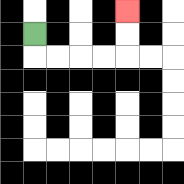{'start': '[1, 1]', 'end': '[5, 0]', 'path_directions': 'D,R,R,R,R,U,U', 'path_coordinates': '[[1, 1], [1, 2], [2, 2], [3, 2], [4, 2], [5, 2], [5, 1], [5, 0]]'}